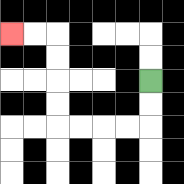{'start': '[6, 3]', 'end': '[0, 1]', 'path_directions': 'D,D,L,L,L,L,U,U,U,U,L,L', 'path_coordinates': '[[6, 3], [6, 4], [6, 5], [5, 5], [4, 5], [3, 5], [2, 5], [2, 4], [2, 3], [2, 2], [2, 1], [1, 1], [0, 1]]'}